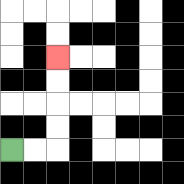{'start': '[0, 6]', 'end': '[2, 2]', 'path_directions': 'R,R,U,U,U,U', 'path_coordinates': '[[0, 6], [1, 6], [2, 6], [2, 5], [2, 4], [2, 3], [2, 2]]'}